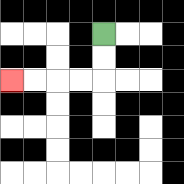{'start': '[4, 1]', 'end': '[0, 3]', 'path_directions': 'D,D,L,L,L,L', 'path_coordinates': '[[4, 1], [4, 2], [4, 3], [3, 3], [2, 3], [1, 3], [0, 3]]'}